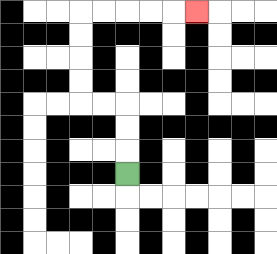{'start': '[5, 7]', 'end': '[8, 0]', 'path_directions': 'U,U,U,L,L,U,U,U,U,R,R,R,R,R', 'path_coordinates': '[[5, 7], [5, 6], [5, 5], [5, 4], [4, 4], [3, 4], [3, 3], [3, 2], [3, 1], [3, 0], [4, 0], [5, 0], [6, 0], [7, 0], [8, 0]]'}